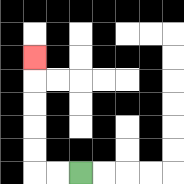{'start': '[3, 7]', 'end': '[1, 2]', 'path_directions': 'L,L,U,U,U,U,U', 'path_coordinates': '[[3, 7], [2, 7], [1, 7], [1, 6], [1, 5], [1, 4], [1, 3], [1, 2]]'}